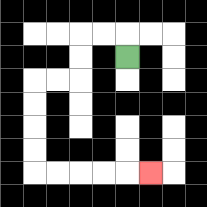{'start': '[5, 2]', 'end': '[6, 7]', 'path_directions': 'U,L,L,D,D,L,L,D,D,D,D,R,R,R,R,R', 'path_coordinates': '[[5, 2], [5, 1], [4, 1], [3, 1], [3, 2], [3, 3], [2, 3], [1, 3], [1, 4], [1, 5], [1, 6], [1, 7], [2, 7], [3, 7], [4, 7], [5, 7], [6, 7]]'}